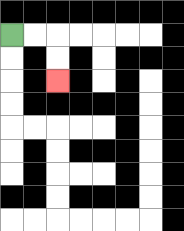{'start': '[0, 1]', 'end': '[2, 3]', 'path_directions': 'R,R,D,D', 'path_coordinates': '[[0, 1], [1, 1], [2, 1], [2, 2], [2, 3]]'}